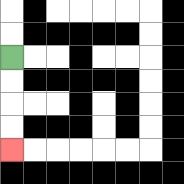{'start': '[0, 2]', 'end': '[0, 6]', 'path_directions': 'D,D,D,D', 'path_coordinates': '[[0, 2], [0, 3], [0, 4], [0, 5], [0, 6]]'}